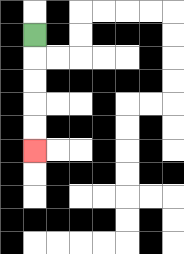{'start': '[1, 1]', 'end': '[1, 6]', 'path_directions': 'D,D,D,D,D', 'path_coordinates': '[[1, 1], [1, 2], [1, 3], [1, 4], [1, 5], [1, 6]]'}